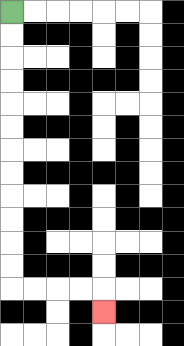{'start': '[0, 0]', 'end': '[4, 13]', 'path_directions': 'D,D,D,D,D,D,D,D,D,D,D,D,R,R,R,R,D', 'path_coordinates': '[[0, 0], [0, 1], [0, 2], [0, 3], [0, 4], [0, 5], [0, 6], [0, 7], [0, 8], [0, 9], [0, 10], [0, 11], [0, 12], [1, 12], [2, 12], [3, 12], [4, 12], [4, 13]]'}